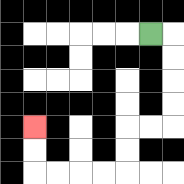{'start': '[6, 1]', 'end': '[1, 5]', 'path_directions': 'R,D,D,D,D,L,L,D,D,L,L,L,L,U,U', 'path_coordinates': '[[6, 1], [7, 1], [7, 2], [7, 3], [7, 4], [7, 5], [6, 5], [5, 5], [5, 6], [5, 7], [4, 7], [3, 7], [2, 7], [1, 7], [1, 6], [1, 5]]'}